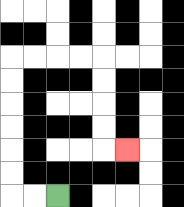{'start': '[2, 8]', 'end': '[5, 6]', 'path_directions': 'L,L,U,U,U,U,U,U,R,R,R,R,D,D,D,D,R', 'path_coordinates': '[[2, 8], [1, 8], [0, 8], [0, 7], [0, 6], [0, 5], [0, 4], [0, 3], [0, 2], [1, 2], [2, 2], [3, 2], [4, 2], [4, 3], [4, 4], [4, 5], [4, 6], [5, 6]]'}